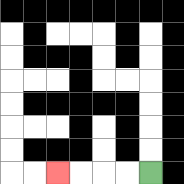{'start': '[6, 7]', 'end': '[2, 7]', 'path_directions': 'L,L,L,L', 'path_coordinates': '[[6, 7], [5, 7], [4, 7], [3, 7], [2, 7]]'}